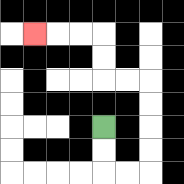{'start': '[4, 5]', 'end': '[1, 1]', 'path_directions': 'D,D,R,R,U,U,U,U,L,L,U,U,L,L,L', 'path_coordinates': '[[4, 5], [4, 6], [4, 7], [5, 7], [6, 7], [6, 6], [6, 5], [6, 4], [6, 3], [5, 3], [4, 3], [4, 2], [4, 1], [3, 1], [2, 1], [1, 1]]'}